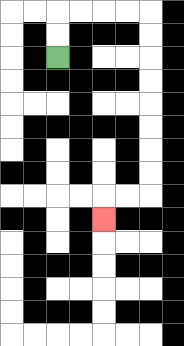{'start': '[2, 2]', 'end': '[4, 9]', 'path_directions': 'U,U,R,R,R,R,D,D,D,D,D,D,D,D,L,L,D', 'path_coordinates': '[[2, 2], [2, 1], [2, 0], [3, 0], [4, 0], [5, 0], [6, 0], [6, 1], [6, 2], [6, 3], [6, 4], [6, 5], [6, 6], [6, 7], [6, 8], [5, 8], [4, 8], [4, 9]]'}